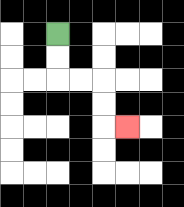{'start': '[2, 1]', 'end': '[5, 5]', 'path_directions': 'D,D,R,R,D,D,R', 'path_coordinates': '[[2, 1], [2, 2], [2, 3], [3, 3], [4, 3], [4, 4], [4, 5], [5, 5]]'}